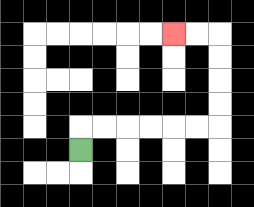{'start': '[3, 6]', 'end': '[7, 1]', 'path_directions': 'U,R,R,R,R,R,R,U,U,U,U,L,L', 'path_coordinates': '[[3, 6], [3, 5], [4, 5], [5, 5], [6, 5], [7, 5], [8, 5], [9, 5], [9, 4], [9, 3], [9, 2], [9, 1], [8, 1], [7, 1]]'}